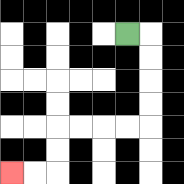{'start': '[5, 1]', 'end': '[0, 7]', 'path_directions': 'R,D,D,D,D,L,L,L,L,D,D,L,L', 'path_coordinates': '[[5, 1], [6, 1], [6, 2], [6, 3], [6, 4], [6, 5], [5, 5], [4, 5], [3, 5], [2, 5], [2, 6], [2, 7], [1, 7], [0, 7]]'}